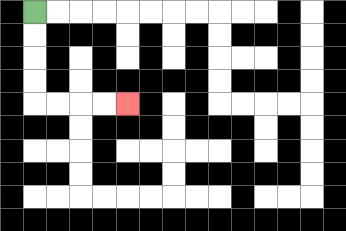{'start': '[1, 0]', 'end': '[5, 4]', 'path_directions': 'D,D,D,D,R,R,R,R', 'path_coordinates': '[[1, 0], [1, 1], [1, 2], [1, 3], [1, 4], [2, 4], [3, 4], [4, 4], [5, 4]]'}